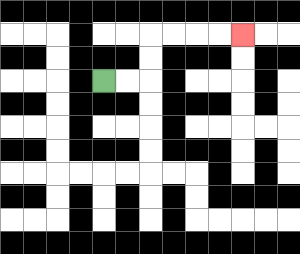{'start': '[4, 3]', 'end': '[10, 1]', 'path_directions': 'R,R,U,U,R,R,R,R', 'path_coordinates': '[[4, 3], [5, 3], [6, 3], [6, 2], [6, 1], [7, 1], [8, 1], [9, 1], [10, 1]]'}